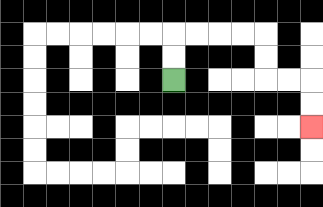{'start': '[7, 3]', 'end': '[13, 5]', 'path_directions': 'U,U,R,R,R,R,D,D,R,R,D,D', 'path_coordinates': '[[7, 3], [7, 2], [7, 1], [8, 1], [9, 1], [10, 1], [11, 1], [11, 2], [11, 3], [12, 3], [13, 3], [13, 4], [13, 5]]'}